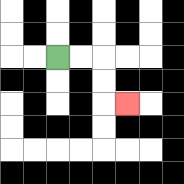{'start': '[2, 2]', 'end': '[5, 4]', 'path_directions': 'R,R,D,D,R', 'path_coordinates': '[[2, 2], [3, 2], [4, 2], [4, 3], [4, 4], [5, 4]]'}